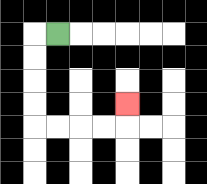{'start': '[2, 1]', 'end': '[5, 4]', 'path_directions': 'L,D,D,D,D,R,R,R,R,U', 'path_coordinates': '[[2, 1], [1, 1], [1, 2], [1, 3], [1, 4], [1, 5], [2, 5], [3, 5], [4, 5], [5, 5], [5, 4]]'}